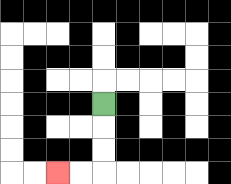{'start': '[4, 4]', 'end': '[2, 7]', 'path_directions': 'D,D,D,L,L', 'path_coordinates': '[[4, 4], [4, 5], [4, 6], [4, 7], [3, 7], [2, 7]]'}